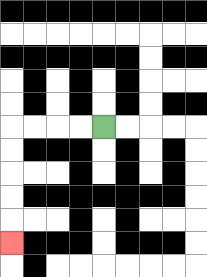{'start': '[4, 5]', 'end': '[0, 10]', 'path_directions': 'L,L,L,L,D,D,D,D,D', 'path_coordinates': '[[4, 5], [3, 5], [2, 5], [1, 5], [0, 5], [0, 6], [0, 7], [0, 8], [0, 9], [0, 10]]'}